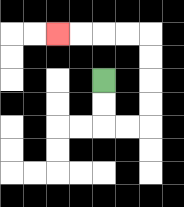{'start': '[4, 3]', 'end': '[2, 1]', 'path_directions': 'D,D,R,R,U,U,U,U,L,L,L,L', 'path_coordinates': '[[4, 3], [4, 4], [4, 5], [5, 5], [6, 5], [6, 4], [6, 3], [6, 2], [6, 1], [5, 1], [4, 1], [3, 1], [2, 1]]'}